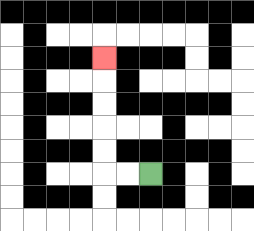{'start': '[6, 7]', 'end': '[4, 2]', 'path_directions': 'L,L,U,U,U,U,U', 'path_coordinates': '[[6, 7], [5, 7], [4, 7], [4, 6], [4, 5], [4, 4], [4, 3], [4, 2]]'}